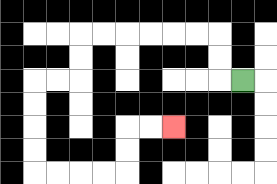{'start': '[10, 3]', 'end': '[7, 5]', 'path_directions': 'L,U,U,L,L,L,L,L,L,D,D,L,L,D,D,D,D,R,R,R,R,U,U,R,R', 'path_coordinates': '[[10, 3], [9, 3], [9, 2], [9, 1], [8, 1], [7, 1], [6, 1], [5, 1], [4, 1], [3, 1], [3, 2], [3, 3], [2, 3], [1, 3], [1, 4], [1, 5], [1, 6], [1, 7], [2, 7], [3, 7], [4, 7], [5, 7], [5, 6], [5, 5], [6, 5], [7, 5]]'}